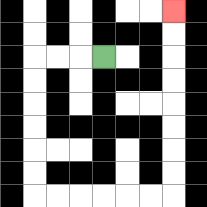{'start': '[4, 2]', 'end': '[7, 0]', 'path_directions': 'L,L,L,D,D,D,D,D,D,R,R,R,R,R,R,U,U,U,U,U,U,U,U', 'path_coordinates': '[[4, 2], [3, 2], [2, 2], [1, 2], [1, 3], [1, 4], [1, 5], [1, 6], [1, 7], [1, 8], [2, 8], [3, 8], [4, 8], [5, 8], [6, 8], [7, 8], [7, 7], [7, 6], [7, 5], [7, 4], [7, 3], [7, 2], [7, 1], [7, 0]]'}